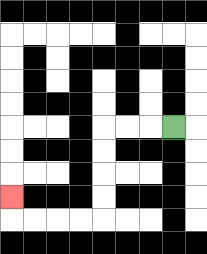{'start': '[7, 5]', 'end': '[0, 8]', 'path_directions': 'L,L,L,D,D,D,D,L,L,L,L,U', 'path_coordinates': '[[7, 5], [6, 5], [5, 5], [4, 5], [4, 6], [4, 7], [4, 8], [4, 9], [3, 9], [2, 9], [1, 9], [0, 9], [0, 8]]'}